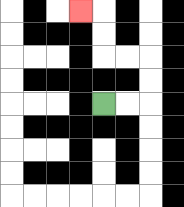{'start': '[4, 4]', 'end': '[3, 0]', 'path_directions': 'R,R,U,U,L,L,U,U,L', 'path_coordinates': '[[4, 4], [5, 4], [6, 4], [6, 3], [6, 2], [5, 2], [4, 2], [4, 1], [4, 0], [3, 0]]'}